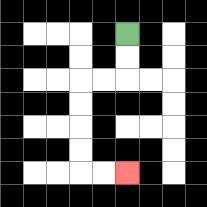{'start': '[5, 1]', 'end': '[5, 7]', 'path_directions': 'D,D,L,L,D,D,D,D,R,R', 'path_coordinates': '[[5, 1], [5, 2], [5, 3], [4, 3], [3, 3], [3, 4], [3, 5], [3, 6], [3, 7], [4, 7], [5, 7]]'}